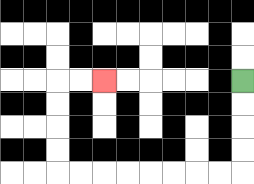{'start': '[10, 3]', 'end': '[4, 3]', 'path_directions': 'D,D,D,D,L,L,L,L,L,L,L,L,U,U,U,U,R,R', 'path_coordinates': '[[10, 3], [10, 4], [10, 5], [10, 6], [10, 7], [9, 7], [8, 7], [7, 7], [6, 7], [5, 7], [4, 7], [3, 7], [2, 7], [2, 6], [2, 5], [2, 4], [2, 3], [3, 3], [4, 3]]'}